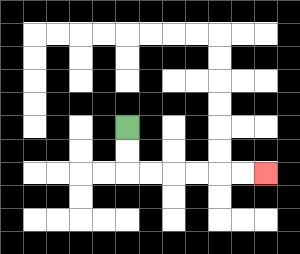{'start': '[5, 5]', 'end': '[11, 7]', 'path_directions': 'D,D,R,R,R,R,R,R', 'path_coordinates': '[[5, 5], [5, 6], [5, 7], [6, 7], [7, 7], [8, 7], [9, 7], [10, 7], [11, 7]]'}